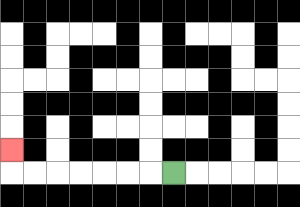{'start': '[7, 7]', 'end': '[0, 6]', 'path_directions': 'L,L,L,L,L,L,L,U', 'path_coordinates': '[[7, 7], [6, 7], [5, 7], [4, 7], [3, 7], [2, 7], [1, 7], [0, 7], [0, 6]]'}